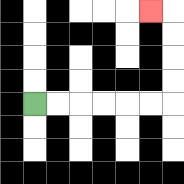{'start': '[1, 4]', 'end': '[6, 0]', 'path_directions': 'R,R,R,R,R,R,U,U,U,U,L', 'path_coordinates': '[[1, 4], [2, 4], [3, 4], [4, 4], [5, 4], [6, 4], [7, 4], [7, 3], [7, 2], [7, 1], [7, 0], [6, 0]]'}